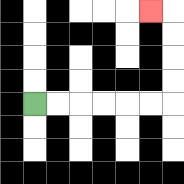{'start': '[1, 4]', 'end': '[6, 0]', 'path_directions': 'R,R,R,R,R,R,U,U,U,U,L', 'path_coordinates': '[[1, 4], [2, 4], [3, 4], [4, 4], [5, 4], [6, 4], [7, 4], [7, 3], [7, 2], [7, 1], [7, 0], [6, 0]]'}